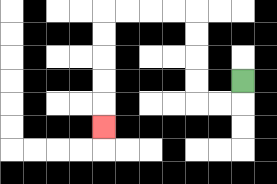{'start': '[10, 3]', 'end': '[4, 5]', 'path_directions': 'D,L,L,U,U,U,U,L,L,L,L,D,D,D,D,D', 'path_coordinates': '[[10, 3], [10, 4], [9, 4], [8, 4], [8, 3], [8, 2], [8, 1], [8, 0], [7, 0], [6, 0], [5, 0], [4, 0], [4, 1], [4, 2], [4, 3], [4, 4], [4, 5]]'}